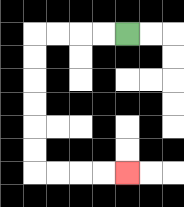{'start': '[5, 1]', 'end': '[5, 7]', 'path_directions': 'L,L,L,L,D,D,D,D,D,D,R,R,R,R', 'path_coordinates': '[[5, 1], [4, 1], [3, 1], [2, 1], [1, 1], [1, 2], [1, 3], [1, 4], [1, 5], [1, 6], [1, 7], [2, 7], [3, 7], [4, 7], [5, 7]]'}